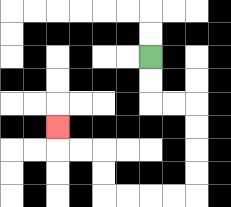{'start': '[6, 2]', 'end': '[2, 5]', 'path_directions': 'D,D,R,R,D,D,D,D,L,L,L,L,U,U,L,L,U', 'path_coordinates': '[[6, 2], [6, 3], [6, 4], [7, 4], [8, 4], [8, 5], [8, 6], [8, 7], [8, 8], [7, 8], [6, 8], [5, 8], [4, 8], [4, 7], [4, 6], [3, 6], [2, 6], [2, 5]]'}